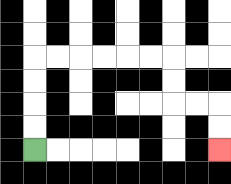{'start': '[1, 6]', 'end': '[9, 6]', 'path_directions': 'U,U,U,U,R,R,R,R,R,R,D,D,R,R,D,D', 'path_coordinates': '[[1, 6], [1, 5], [1, 4], [1, 3], [1, 2], [2, 2], [3, 2], [4, 2], [5, 2], [6, 2], [7, 2], [7, 3], [7, 4], [8, 4], [9, 4], [9, 5], [9, 6]]'}